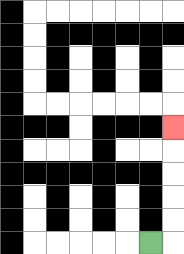{'start': '[6, 10]', 'end': '[7, 5]', 'path_directions': 'R,U,U,U,U,U', 'path_coordinates': '[[6, 10], [7, 10], [7, 9], [7, 8], [7, 7], [7, 6], [7, 5]]'}